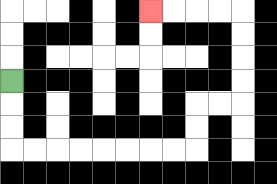{'start': '[0, 3]', 'end': '[6, 0]', 'path_directions': 'D,D,D,R,R,R,R,R,R,R,R,U,U,R,R,U,U,U,U,L,L,L,L', 'path_coordinates': '[[0, 3], [0, 4], [0, 5], [0, 6], [1, 6], [2, 6], [3, 6], [4, 6], [5, 6], [6, 6], [7, 6], [8, 6], [8, 5], [8, 4], [9, 4], [10, 4], [10, 3], [10, 2], [10, 1], [10, 0], [9, 0], [8, 0], [7, 0], [6, 0]]'}